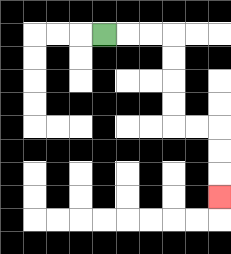{'start': '[4, 1]', 'end': '[9, 8]', 'path_directions': 'R,R,R,D,D,D,D,R,R,D,D,D', 'path_coordinates': '[[4, 1], [5, 1], [6, 1], [7, 1], [7, 2], [7, 3], [7, 4], [7, 5], [8, 5], [9, 5], [9, 6], [9, 7], [9, 8]]'}